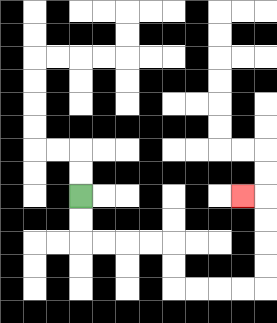{'start': '[3, 8]', 'end': '[10, 8]', 'path_directions': 'D,D,R,R,R,R,D,D,R,R,R,R,U,U,U,U,L', 'path_coordinates': '[[3, 8], [3, 9], [3, 10], [4, 10], [5, 10], [6, 10], [7, 10], [7, 11], [7, 12], [8, 12], [9, 12], [10, 12], [11, 12], [11, 11], [11, 10], [11, 9], [11, 8], [10, 8]]'}